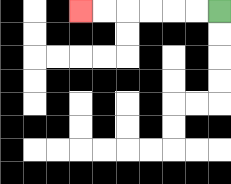{'start': '[9, 0]', 'end': '[3, 0]', 'path_directions': 'L,L,L,L,L,L', 'path_coordinates': '[[9, 0], [8, 0], [7, 0], [6, 0], [5, 0], [4, 0], [3, 0]]'}